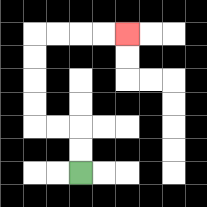{'start': '[3, 7]', 'end': '[5, 1]', 'path_directions': 'U,U,L,L,U,U,U,U,R,R,R,R', 'path_coordinates': '[[3, 7], [3, 6], [3, 5], [2, 5], [1, 5], [1, 4], [1, 3], [1, 2], [1, 1], [2, 1], [3, 1], [4, 1], [5, 1]]'}